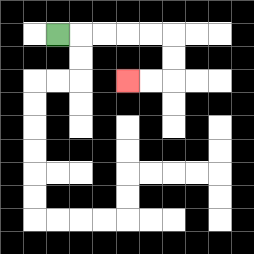{'start': '[2, 1]', 'end': '[5, 3]', 'path_directions': 'R,R,R,R,R,D,D,L,L', 'path_coordinates': '[[2, 1], [3, 1], [4, 1], [5, 1], [6, 1], [7, 1], [7, 2], [7, 3], [6, 3], [5, 3]]'}